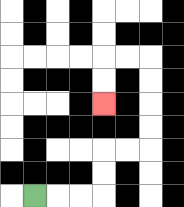{'start': '[1, 8]', 'end': '[4, 4]', 'path_directions': 'R,R,R,U,U,R,R,U,U,U,U,L,L,D,D', 'path_coordinates': '[[1, 8], [2, 8], [3, 8], [4, 8], [4, 7], [4, 6], [5, 6], [6, 6], [6, 5], [6, 4], [6, 3], [6, 2], [5, 2], [4, 2], [4, 3], [4, 4]]'}